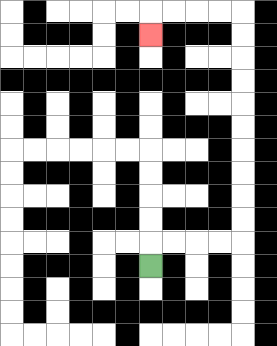{'start': '[6, 11]', 'end': '[6, 1]', 'path_directions': 'U,R,R,R,R,U,U,U,U,U,U,U,U,U,U,L,L,L,L,D', 'path_coordinates': '[[6, 11], [6, 10], [7, 10], [8, 10], [9, 10], [10, 10], [10, 9], [10, 8], [10, 7], [10, 6], [10, 5], [10, 4], [10, 3], [10, 2], [10, 1], [10, 0], [9, 0], [8, 0], [7, 0], [6, 0], [6, 1]]'}